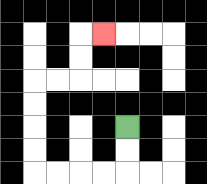{'start': '[5, 5]', 'end': '[4, 1]', 'path_directions': 'D,D,L,L,L,L,U,U,U,U,R,R,U,U,R', 'path_coordinates': '[[5, 5], [5, 6], [5, 7], [4, 7], [3, 7], [2, 7], [1, 7], [1, 6], [1, 5], [1, 4], [1, 3], [2, 3], [3, 3], [3, 2], [3, 1], [4, 1]]'}